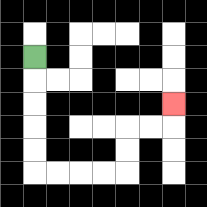{'start': '[1, 2]', 'end': '[7, 4]', 'path_directions': 'D,D,D,D,D,R,R,R,R,U,U,R,R,U', 'path_coordinates': '[[1, 2], [1, 3], [1, 4], [1, 5], [1, 6], [1, 7], [2, 7], [3, 7], [4, 7], [5, 7], [5, 6], [5, 5], [6, 5], [7, 5], [7, 4]]'}